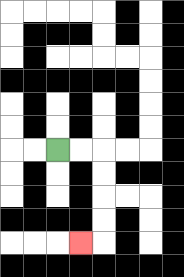{'start': '[2, 6]', 'end': '[3, 10]', 'path_directions': 'R,R,D,D,D,D,L', 'path_coordinates': '[[2, 6], [3, 6], [4, 6], [4, 7], [4, 8], [4, 9], [4, 10], [3, 10]]'}